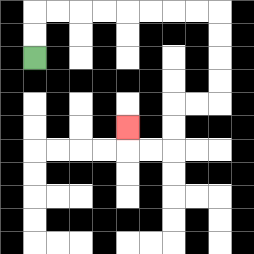{'start': '[1, 2]', 'end': '[5, 5]', 'path_directions': 'U,U,R,R,R,R,R,R,R,R,D,D,D,D,L,L,D,D,L,L,U', 'path_coordinates': '[[1, 2], [1, 1], [1, 0], [2, 0], [3, 0], [4, 0], [5, 0], [6, 0], [7, 0], [8, 0], [9, 0], [9, 1], [9, 2], [9, 3], [9, 4], [8, 4], [7, 4], [7, 5], [7, 6], [6, 6], [5, 6], [5, 5]]'}